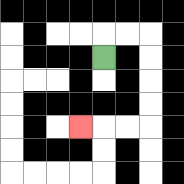{'start': '[4, 2]', 'end': '[3, 5]', 'path_directions': 'U,R,R,D,D,D,D,L,L,L', 'path_coordinates': '[[4, 2], [4, 1], [5, 1], [6, 1], [6, 2], [6, 3], [6, 4], [6, 5], [5, 5], [4, 5], [3, 5]]'}